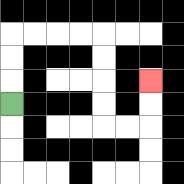{'start': '[0, 4]', 'end': '[6, 3]', 'path_directions': 'U,U,U,R,R,R,R,D,D,D,D,R,R,U,U', 'path_coordinates': '[[0, 4], [0, 3], [0, 2], [0, 1], [1, 1], [2, 1], [3, 1], [4, 1], [4, 2], [4, 3], [4, 4], [4, 5], [5, 5], [6, 5], [6, 4], [6, 3]]'}